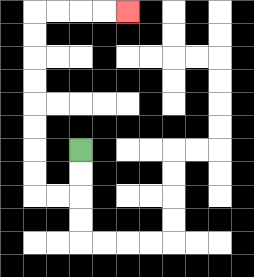{'start': '[3, 6]', 'end': '[5, 0]', 'path_directions': 'D,D,L,L,U,U,U,U,U,U,U,U,R,R,R,R', 'path_coordinates': '[[3, 6], [3, 7], [3, 8], [2, 8], [1, 8], [1, 7], [1, 6], [1, 5], [1, 4], [1, 3], [1, 2], [1, 1], [1, 0], [2, 0], [3, 0], [4, 0], [5, 0]]'}